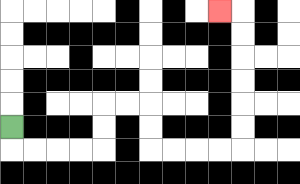{'start': '[0, 5]', 'end': '[9, 0]', 'path_directions': 'D,R,R,R,R,U,U,R,R,D,D,R,R,R,R,U,U,U,U,U,U,L', 'path_coordinates': '[[0, 5], [0, 6], [1, 6], [2, 6], [3, 6], [4, 6], [4, 5], [4, 4], [5, 4], [6, 4], [6, 5], [6, 6], [7, 6], [8, 6], [9, 6], [10, 6], [10, 5], [10, 4], [10, 3], [10, 2], [10, 1], [10, 0], [9, 0]]'}